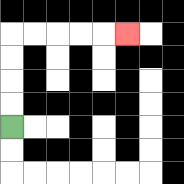{'start': '[0, 5]', 'end': '[5, 1]', 'path_directions': 'U,U,U,U,R,R,R,R,R', 'path_coordinates': '[[0, 5], [0, 4], [0, 3], [0, 2], [0, 1], [1, 1], [2, 1], [3, 1], [4, 1], [5, 1]]'}